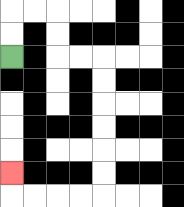{'start': '[0, 2]', 'end': '[0, 7]', 'path_directions': 'U,U,R,R,D,D,R,R,D,D,D,D,D,D,L,L,L,L,U', 'path_coordinates': '[[0, 2], [0, 1], [0, 0], [1, 0], [2, 0], [2, 1], [2, 2], [3, 2], [4, 2], [4, 3], [4, 4], [4, 5], [4, 6], [4, 7], [4, 8], [3, 8], [2, 8], [1, 8], [0, 8], [0, 7]]'}